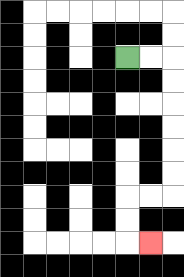{'start': '[5, 2]', 'end': '[6, 10]', 'path_directions': 'R,R,D,D,D,D,D,D,L,L,D,D,R', 'path_coordinates': '[[5, 2], [6, 2], [7, 2], [7, 3], [7, 4], [7, 5], [7, 6], [7, 7], [7, 8], [6, 8], [5, 8], [5, 9], [5, 10], [6, 10]]'}